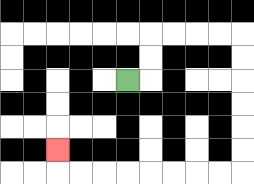{'start': '[5, 3]', 'end': '[2, 6]', 'path_directions': 'R,U,U,R,R,R,R,D,D,D,D,D,D,L,L,L,L,L,L,L,L,U', 'path_coordinates': '[[5, 3], [6, 3], [6, 2], [6, 1], [7, 1], [8, 1], [9, 1], [10, 1], [10, 2], [10, 3], [10, 4], [10, 5], [10, 6], [10, 7], [9, 7], [8, 7], [7, 7], [6, 7], [5, 7], [4, 7], [3, 7], [2, 7], [2, 6]]'}